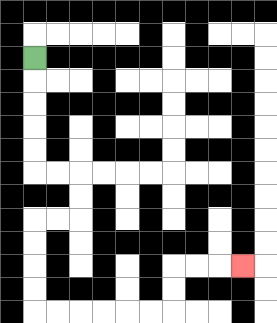{'start': '[1, 2]', 'end': '[10, 11]', 'path_directions': 'D,D,D,D,D,R,R,D,D,L,L,D,D,D,D,R,R,R,R,R,R,U,U,R,R,R', 'path_coordinates': '[[1, 2], [1, 3], [1, 4], [1, 5], [1, 6], [1, 7], [2, 7], [3, 7], [3, 8], [3, 9], [2, 9], [1, 9], [1, 10], [1, 11], [1, 12], [1, 13], [2, 13], [3, 13], [4, 13], [5, 13], [6, 13], [7, 13], [7, 12], [7, 11], [8, 11], [9, 11], [10, 11]]'}